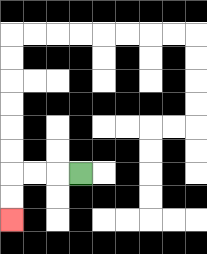{'start': '[3, 7]', 'end': '[0, 9]', 'path_directions': 'L,L,L,D,D', 'path_coordinates': '[[3, 7], [2, 7], [1, 7], [0, 7], [0, 8], [0, 9]]'}